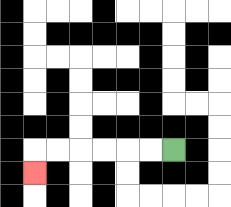{'start': '[7, 6]', 'end': '[1, 7]', 'path_directions': 'L,L,L,L,L,L,D', 'path_coordinates': '[[7, 6], [6, 6], [5, 6], [4, 6], [3, 6], [2, 6], [1, 6], [1, 7]]'}